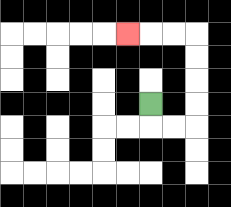{'start': '[6, 4]', 'end': '[5, 1]', 'path_directions': 'D,R,R,U,U,U,U,L,L,L', 'path_coordinates': '[[6, 4], [6, 5], [7, 5], [8, 5], [8, 4], [8, 3], [8, 2], [8, 1], [7, 1], [6, 1], [5, 1]]'}